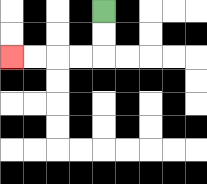{'start': '[4, 0]', 'end': '[0, 2]', 'path_directions': 'D,D,L,L,L,L', 'path_coordinates': '[[4, 0], [4, 1], [4, 2], [3, 2], [2, 2], [1, 2], [0, 2]]'}